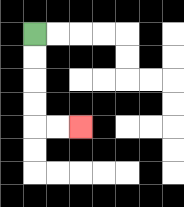{'start': '[1, 1]', 'end': '[3, 5]', 'path_directions': 'D,D,D,D,R,R', 'path_coordinates': '[[1, 1], [1, 2], [1, 3], [1, 4], [1, 5], [2, 5], [3, 5]]'}